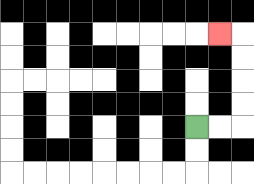{'start': '[8, 5]', 'end': '[9, 1]', 'path_directions': 'R,R,U,U,U,U,L', 'path_coordinates': '[[8, 5], [9, 5], [10, 5], [10, 4], [10, 3], [10, 2], [10, 1], [9, 1]]'}